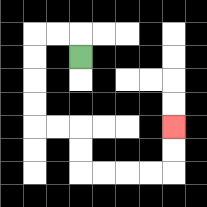{'start': '[3, 2]', 'end': '[7, 5]', 'path_directions': 'U,L,L,D,D,D,D,R,R,D,D,R,R,R,R,U,U', 'path_coordinates': '[[3, 2], [3, 1], [2, 1], [1, 1], [1, 2], [1, 3], [1, 4], [1, 5], [2, 5], [3, 5], [3, 6], [3, 7], [4, 7], [5, 7], [6, 7], [7, 7], [7, 6], [7, 5]]'}